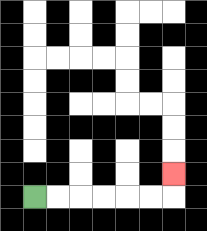{'start': '[1, 8]', 'end': '[7, 7]', 'path_directions': 'R,R,R,R,R,R,U', 'path_coordinates': '[[1, 8], [2, 8], [3, 8], [4, 8], [5, 8], [6, 8], [7, 8], [7, 7]]'}